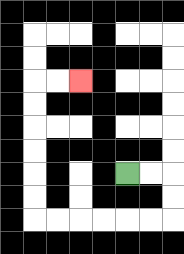{'start': '[5, 7]', 'end': '[3, 3]', 'path_directions': 'R,R,D,D,L,L,L,L,L,L,U,U,U,U,U,U,R,R', 'path_coordinates': '[[5, 7], [6, 7], [7, 7], [7, 8], [7, 9], [6, 9], [5, 9], [4, 9], [3, 9], [2, 9], [1, 9], [1, 8], [1, 7], [1, 6], [1, 5], [1, 4], [1, 3], [2, 3], [3, 3]]'}